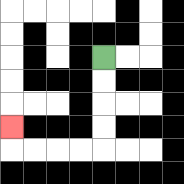{'start': '[4, 2]', 'end': '[0, 5]', 'path_directions': 'D,D,D,D,L,L,L,L,U', 'path_coordinates': '[[4, 2], [4, 3], [4, 4], [4, 5], [4, 6], [3, 6], [2, 6], [1, 6], [0, 6], [0, 5]]'}